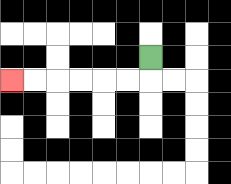{'start': '[6, 2]', 'end': '[0, 3]', 'path_directions': 'D,L,L,L,L,L,L', 'path_coordinates': '[[6, 2], [6, 3], [5, 3], [4, 3], [3, 3], [2, 3], [1, 3], [0, 3]]'}